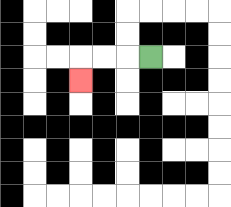{'start': '[6, 2]', 'end': '[3, 3]', 'path_directions': 'L,L,L,D', 'path_coordinates': '[[6, 2], [5, 2], [4, 2], [3, 2], [3, 3]]'}